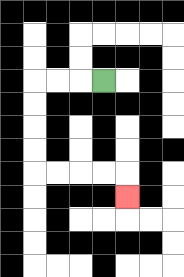{'start': '[4, 3]', 'end': '[5, 8]', 'path_directions': 'L,L,L,D,D,D,D,R,R,R,R,D', 'path_coordinates': '[[4, 3], [3, 3], [2, 3], [1, 3], [1, 4], [1, 5], [1, 6], [1, 7], [2, 7], [3, 7], [4, 7], [5, 7], [5, 8]]'}